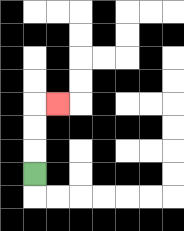{'start': '[1, 7]', 'end': '[2, 4]', 'path_directions': 'U,U,U,R', 'path_coordinates': '[[1, 7], [1, 6], [1, 5], [1, 4], [2, 4]]'}